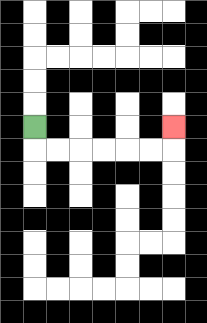{'start': '[1, 5]', 'end': '[7, 5]', 'path_directions': 'D,R,R,R,R,R,R,U', 'path_coordinates': '[[1, 5], [1, 6], [2, 6], [3, 6], [4, 6], [5, 6], [6, 6], [7, 6], [7, 5]]'}